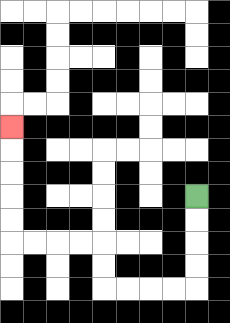{'start': '[8, 8]', 'end': '[0, 5]', 'path_directions': 'D,D,D,D,L,L,L,L,U,U,L,L,L,L,U,U,U,U,U', 'path_coordinates': '[[8, 8], [8, 9], [8, 10], [8, 11], [8, 12], [7, 12], [6, 12], [5, 12], [4, 12], [4, 11], [4, 10], [3, 10], [2, 10], [1, 10], [0, 10], [0, 9], [0, 8], [0, 7], [0, 6], [0, 5]]'}